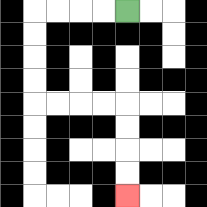{'start': '[5, 0]', 'end': '[5, 8]', 'path_directions': 'L,L,L,L,D,D,D,D,R,R,R,R,D,D,D,D', 'path_coordinates': '[[5, 0], [4, 0], [3, 0], [2, 0], [1, 0], [1, 1], [1, 2], [1, 3], [1, 4], [2, 4], [3, 4], [4, 4], [5, 4], [5, 5], [5, 6], [5, 7], [5, 8]]'}